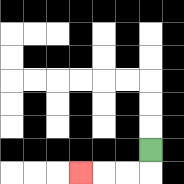{'start': '[6, 6]', 'end': '[3, 7]', 'path_directions': 'D,L,L,L', 'path_coordinates': '[[6, 6], [6, 7], [5, 7], [4, 7], [3, 7]]'}